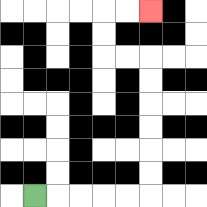{'start': '[1, 8]', 'end': '[6, 0]', 'path_directions': 'R,R,R,R,R,U,U,U,U,U,U,L,L,U,U,R,R', 'path_coordinates': '[[1, 8], [2, 8], [3, 8], [4, 8], [5, 8], [6, 8], [6, 7], [6, 6], [6, 5], [6, 4], [6, 3], [6, 2], [5, 2], [4, 2], [4, 1], [4, 0], [5, 0], [6, 0]]'}